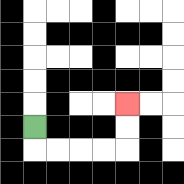{'start': '[1, 5]', 'end': '[5, 4]', 'path_directions': 'D,R,R,R,R,U,U', 'path_coordinates': '[[1, 5], [1, 6], [2, 6], [3, 6], [4, 6], [5, 6], [5, 5], [5, 4]]'}